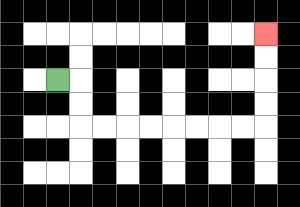{'start': '[2, 3]', 'end': '[11, 1]', 'path_directions': 'R,D,D,R,R,R,R,R,R,R,R,U,U,U,U', 'path_coordinates': '[[2, 3], [3, 3], [3, 4], [3, 5], [4, 5], [5, 5], [6, 5], [7, 5], [8, 5], [9, 5], [10, 5], [11, 5], [11, 4], [11, 3], [11, 2], [11, 1]]'}